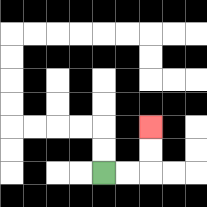{'start': '[4, 7]', 'end': '[6, 5]', 'path_directions': 'R,R,U,U', 'path_coordinates': '[[4, 7], [5, 7], [6, 7], [6, 6], [6, 5]]'}